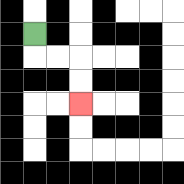{'start': '[1, 1]', 'end': '[3, 4]', 'path_directions': 'D,R,R,D,D', 'path_coordinates': '[[1, 1], [1, 2], [2, 2], [3, 2], [3, 3], [3, 4]]'}